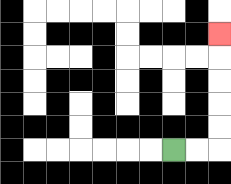{'start': '[7, 6]', 'end': '[9, 1]', 'path_directions': 'R,R,U,U,U,U,U', 'path_coordinates': '[[7, 6], [8, 6], [9, 6], [9, 5], [9, 4], [9, 3], [9, 2], [9, 1]]'}